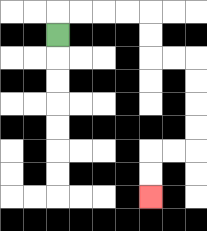{'start': '[2, 1]', 'end': '[6, 8]', 'path_directions': 'U,R,R,R,R,D,D,R,R,D,D,D,D,L,L,D,D', 'path_coordinates': '[[2, 1], [2, 0], [3, 0], [4, 0], [5, 0], [6, 0], [6, 1], [6, 2], [7, 2], [8, 2], [8, 3], [8, 4], [8, 5], [8, 6], [7, 6], [6, 6], [6, 7], [6, 8]]'}